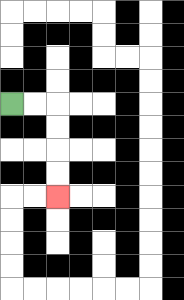{'start': '[0, 4]', 'end': '[2, 8]', 'path_directions': 'R,R,D,D,D,D', 'path_coordinates': '[[0, 4], [1, 4], [2, 4], [2, 5], [2, 6], [2, 7], [2, 8]]'}